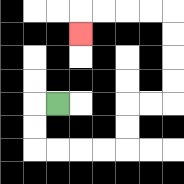{'start': '[2, 4]', 'end': '[3, 1]', 'path_directions': 'L,D,D,R,R,R,R,U,U,R,R,U,U,U,U,L,L,L,L,D', 'path_coordinates': '[[2, 4], [1, 4], [1, 5], [1, 6], [2, 6], [3, 6], [4, 6], [5, 6], [5, 5], [5, 4], [6, 4], [7, 4], [7, 3], [7, 2], [7, 1], [7, 0], [6, 0], [5, 0], [4, 0], [3, 0], [3, 1]]'}